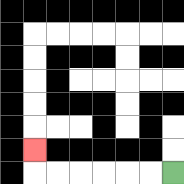{'start': '[7, 7]', 'end': '[1, 6]', 'path_directions': 'L,L,L,L,L,L,U', 'path_coordinates': '[[7, 7], [6, 7], [5, 7], [4, 7], [3, 7], [2, 7], [1, 7], [1, 6]]'}